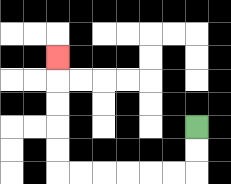{'start': '[8, 5]', 'end': '[2, 2]', 'path_directions': 'D,D,L,L,L,L,L,L,U,U,U,U,U', 'path_coordinates': '[[8, 5], [8, 6], [8, 7], [7, 7], [6, 7], [5, 7], [4, 7], [3, 7], [2, 7], [2, 6], [2, 5], [2, 4], [2, 3], [2, 2]]'}